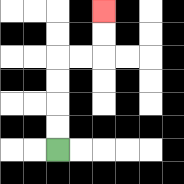{'start': '[2, 6]', 'end': '[4, 0]', 'path_directions': 'U,U,U,U,R,R,U,U', 'path_coordinates': '[[2, 6], [2, 5], [2, 4], [2, 3], [2, 2], [3, 2], [4, 2], [4, 1], [4, 0]]'}